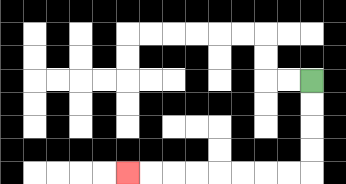{'start': '[13, 3]', 'end': '[5, 7]', 'path_directions': 'D,D,D,D,L,L,L,L,L,L,L,L', 'path_coordinates': '[[13, 3], [13, 4], [13, 5], [13, 6], [13, 7], [12, 7], [11, 7], [10, 7], [9, 7], [8, 7], [7, 7], [6, 7], [5, 7]]'}